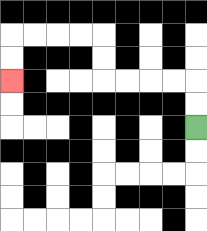{'start': '[8, 5]', 'end': '[0, 3]', 'path_directions': 'U,U,L,L,L,L,U,U,L,L,L,L,D,D', 'path_coordinates': '[[8, 5], [8, 4], [8, 3], [7, 3], [6, 3], [5, 3], [4, 3], [4, 2], [4, 1], [3, 1], [2, 1], [1, 1], [0, 1], [0, 2], [0, 3]]'}